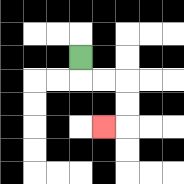{'start': '[3, 2]', 'end': '[4, 5]', 'path_directions': 'D,R,R,D,D,L', 'path_coordinates': '[[3, 2], [3, 3], [4, 3], [5, 3], [5, 4], [5, 5], [4, 5]]'}